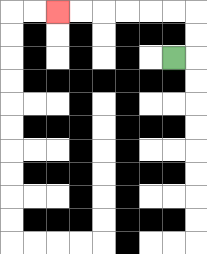{'start': '[7, 2]', 'end': '[2, 0]', 'path_directions': 'R,U,U,L,L,L,L,L,L', 'path_coordinates': '[[7, 2], [8, 2], [8, 1], [8, 0], [7, 0], [6, 0], [5, 0], [4, 0], [3, 0], [2, 0]]'}